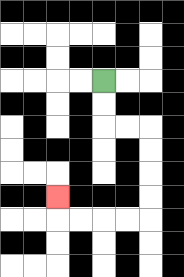{'start': '[4, 3]', 'end': '[2, 8]', 'path_directions': 'D,D,R,R,D,D,D,D,L,L,L,L,U', 'path_coordinates': '[[4, 3], [4, 4], [4, 5], [5, 5], [6, 5], [6, 6], [6, 7], [6, 8], [6, 9], [5, 9], [4, 9], [3, 9], [2, 9], [2, 8]]'}